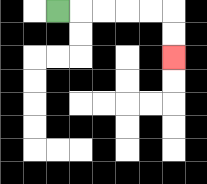{'start': '[2, 0]', 'end': '[7, 2]', 'path_directions': 'R,R,R,R,R,D,D', 'path_coordinates': '[[2, 0], [3, 0], [4, 0], [5, 0], [6, 0], [7, 0], [7, 1], [7, 2]]'}